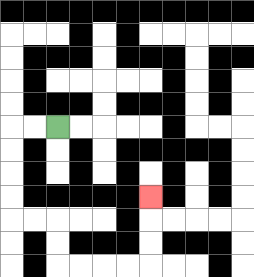{'start': '[2, 5]', 'end': '[6, 8]', 'path_directions': 'L,L,D,D,D,D,R,R,D,D,R,R,R,R,U,U,U', 'path_coordinates': '[[2, 5], [1, 5], [0, 5], [0, 6], [0, 7], [0, 8], [0, 9], [1, 9], [2, 9], [2, 10], [2, 11], [3, 11], [4, 11], [5, 11], [6, 11], [6, 10], [6, 9], [6, 8]]'}